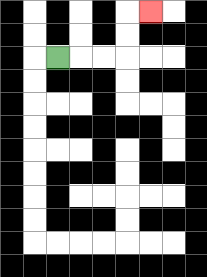{'start': '[2, 2]', 'end': '[6, 0]', 'path_directions': 'R,R,R,U,U,R', 'path_coordinates': '[[2, 2], [3, 2], [4, 2], [5, 2], [5, 1], [5, 0], [6, 0]]'}